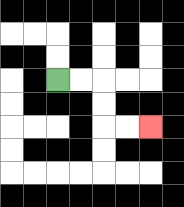{'start': '[2, 3]', 'end': '[6, 5]', 'path_directions': 'R,R,D,D,R,R', 'path_coordinates': '[[2, 3], [3, 3], [4, 3], [4, 4], [4, 5], [5, 5], [6, 5]]'}